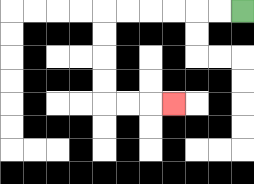{'start': '[10, 0]', 'end': '[7, 4]', 'path_directions': 'L,L,L,L,L,L,D,D,D,D,R,R,R', 'path_coordinates': '[[10, 0], [9, 0], [8, 0], [7, 0], [6, 0], [5, 0], [4, 0], [4, 1], [4, 2], [4, 3], [4, 4], [5, 4], [6, 4], [7, 4]]'}